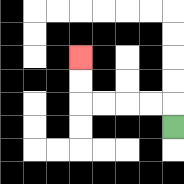{'start': '[7, 5]', 'end': '[3, 2]', 'path_directions': 'U,L,L,L,L,U,U', 'path_coordinates': '[[7, 5], [7, 4], [6, 4], [5, 4], [4, 4], [3, 4], [3, 3], [3, 2]]'}